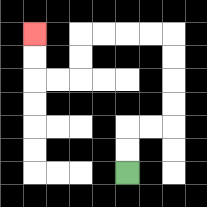{'start': '[5, 7]', 'end': '[1, 1]', 'path_directions': 'U,U,R,R,U,U,U,U,L,L,L,L,D,D,L,L,U,U', 'path_coordinates': '[[5, 7], [5, 6], [5, 5], [6, 5], [7, 5], [7, 4], [7, 3], [7, 2], [7, 1], [6, 1], [5, 1], [4, 1], [3, 1], [3, 2], [3, 3], [2, 3], [1, 3], [1, 2], [1, 1]]'}